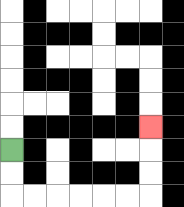{'start': '[0, 6]', 'end': '[6, 5]', 'path_directions': 'D,D,R,R,R,R,R,R,U,U,U', 'path_coordinates': '[[0, 6], [0, 7], [0, 8], [1, 8], [2, 8], [3, 8], [4, 8], [5, 8], [6, 8], [6, 7], [6, 6], [6, 5]]'}